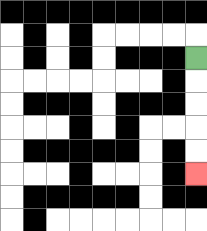{'start': '[8, 2]', 'end': '[8, 7]', 'path_directions': 'D,D,D,D,D', 'path_coordinates': '[[8, 2], [8, 3], [8, 4], [8, 5], [8, 6], [8, 7]]'}